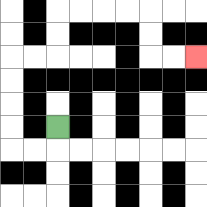{'start': '[2, 5]', 'end': '[8, 2]', 'path_directions': 'D,L,L,U,U,U,U,R,R,U,U,R,R,R,R,D,D,R,R', 'path_coordinates': '[[2, 5], [2, 6], [1, 6], [0, 6], [0, 5], [0, 4], [0, 3], [0, 2], [1, 2], [2, 2], [2, 1], [2, 0], [3, 0], [4, 0], [5, 0], [6, 0], [6, 1], [6, 2], [7, 2], [8, 2]]'}